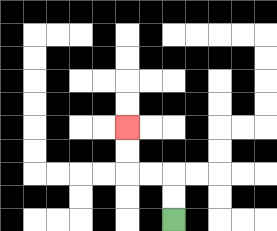{'start': '[7, 9]', 'end': '[5, 5]', 'path_directions': 'U,U,L,L,U,U', 'path_coordinates': '[[7, 9], [7, 8], [7, 7], [6, 7], [5, 7], [5, 6], [5, 5]]'}